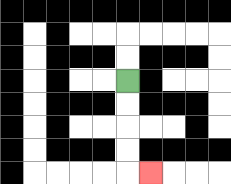{'start': '[5, 3]', 'end': '[6, 7]', 'path_directions': 'D,D,D,D,R', 'path_coordinates': '[[5, 3], [5, 4], [5, 5], [5, 6], [5, 7], [6, 7]]'}